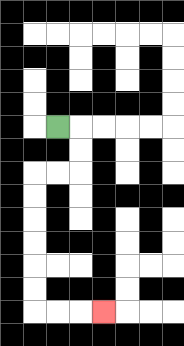{'start': '[2, 5]', 'end': '[4, 13]', 'path_directions': 'R,D,D,L,L,D,D,D,D,D,D,R,R,R', 'path_coordinates': '[[2, 5], [3, 5], [3, 6], [3, 7], [2, 7], [1, 7], [1, 8], [1, 9], [1, 10], [1, 11], [1, 12], [1, 13], [2, 13], [3, 13], [4, 13]]'}